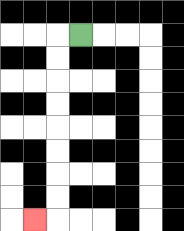{'start': '[3, 1]', 'end': '[1, 9]', 'path_directions': 'L,D,D,D,D,D,D,D,D,L', 'path_coordinates': '[[3, 1], [2, 1], [2, 2], [2, 3], [2, 4], [2, 5], [2, 6], [2, 7], [2, 8], [2, 9], [1, 9]]'}